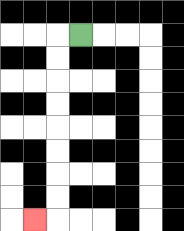{'start': '[3, 1]', 'end': '[1, 9]', 'path_directions': 'L,D,D,D,D,D,D,D,D,L', 'path_coordinates': '[[3, 1], [2, 1], [2, 2], [2, 3], [2, 4], [2, 5], [2, 6], [2, 7], [2, 8], [2, 9], [1, 9]]'}